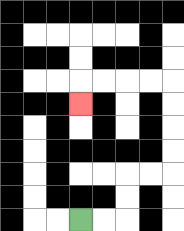{'start': '[3, 9]', 'end': '[3, 4]', 'path_directions': 'R,R,U,U,R,R,U,U,U,U,L,L,L,L,D', 'path_coordinates': '[[3, 9], [4, 9], [5, 9], [5, 8], [5, 7], [6, 7], [7, 7], [7, 6], [7, 5], [7, 4], [7, 3], [6, 3], [5, 3], [4, 3], [3, 3], [3, 4]]'}